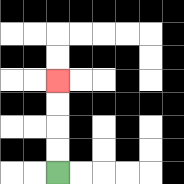{'start': '[2, 7]', 'end': '[2, 3]', 'path_directions': 'U,U,U,U', 'path_coordinates': '[[2, 7], [2, 6], [2, 5], [2, 4], [2, 3]]'}